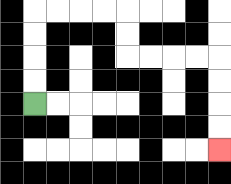{'start': '[1, 4]', 'end': '[9, 6]', 'path_directions': 'U,U,U,U,R,R,R,R,D,D,R,R,R,R,D,D,D,D', 'path_coordinates': '[[1, 4], [1, 3], [1, 2], [1, 1], [1, 0], [2, 0], [3, 0], [4, 0], [5, 0], [5, 1], [5, 2], [6, 2], [7, 2], [8, 2], [9, 2], [9, 3], [9, 4], [9, 5], [9, 6]]'}